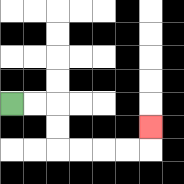{'start': '[0, 4]', 'end': '[6, 5]', 'path_directions': 'R,R,D,D,R,R,R,R,U', 'path_coordinates': '[[0, 4], [1, 4], [2, 4], [2, 5], [2, 6], [3, 6], [4, 6], [5, 6], [6, 6], [6, 5]]'}